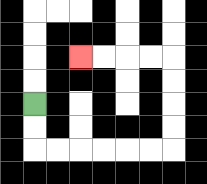{'start': '[1, 4]', 'end': '[3, 2]', 'path_directions': 'D,D,R,R,R,R,R,R,U,U,U,U,L,L,L,L', 'path_coordinates': '[[1, 4], [1, 5], [1, 6], [2, 6], [3, 6], [4, 6], [5, 6], [6, 6], [7, 6], [7, 5], [7, 4], [7, 3], [7, 2], [6, 2], [5, 2], [4, 2], [3, 2]]'}